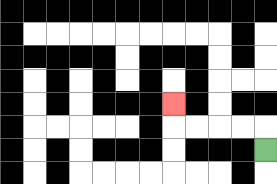{'start': '[11, 6]', 'end': '[7, 4]', 'path_directions': 'U,L,L,L,L,U', 'path_coordinates': '[[11, 6], [11, 5], [10, 5], [9, 5], [8, 5], [7, 5], [7, 4]]'}